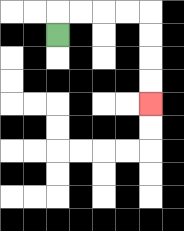{'start': '[2, 1]', 'end': '[6, 4]', 'path_directions': 'U,R,R,R,R,D,D,D,D', 'path_coordinates': '[[2, 1], [2, 0], [3, 0], [4, 0], [5, 0], [6, 0], [6, 1], [6, 2], [6, 3], [6, 4]]'}